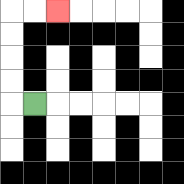{'start': '[1, 4]', 'end': '[2, 0]', 'path_directions': 'L,U,U,U,U,R,R', 'path_coordinates': '[[1, 4], [0, 4], [0, 3], [0, 2], [0, 1], [0, 0], [1, 0], [2, 0]]'}